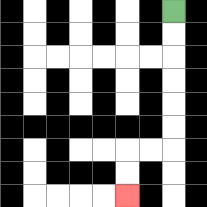{'start': '[7, 0]', 'end': '[5, 8]', 'path_directions': 'D,D,D,D,D,D,L,L,D,D', 'path_coordinates': '[[7, 0], [7, 1], [7, 2], [7, 3], [7, 4], [7, 5], [7, 6], [6, 6], [5, 6], [5, 7], [5, 8]]'}